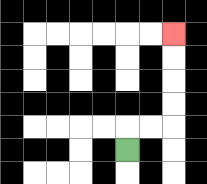{'start': '[5, 6]', 'end': '[7, 1]', 'path_directions': 'U,R,R,U,U,U,U', 'path_coordinates': '[[5, 6], [5, 5], [6, 5], [7, 5], [7, 4], [7, 3], [7, 2], [7, 1]]'}